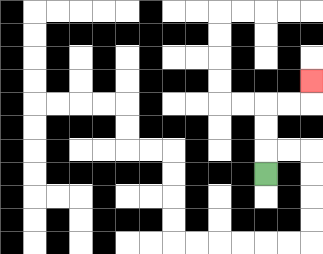{'start': '[11, 7]', 'end': '[13, 3]', 'path_directions': 'U,U,U,R,R,U', 'path_coordinates': '[[11, 7], [11, 6], [11, 5], [11, 4], [12, 4], [13, 4], [13, 3]]'}